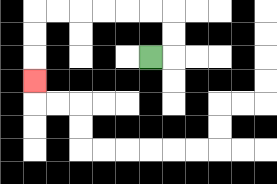{'start': '[6, 2]', 'end': '[1, 3]', 'path_directions': 'R,U,U,L,L,L,L,L,L,D,D,D', 'path_coordinates': '[[6, 2], [7, 2], [7, 1], [7, 0], [6, 0], [5, 0], [4, 0], [3, 0], [2, 0], [1, 0], [1, 1], [1, 2], [1, 3]]'}